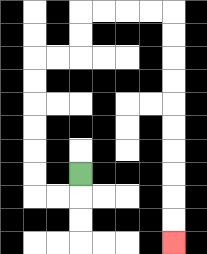{'start': '[3, 7]', 'end': '[7, 10]', 'path_directions': 'D,L,L,U,U,U,U,U,U,R,R,U,U,R,R,R,R,D,D,D,D,D,D,D,D,D,D', 'path_coordinates': '[[3, 7], [3, 8], [2, 8], [1, 8], [1, 7], [1, 6], [1, 5], [1, 4], [1, 3], [1, 2], [2, 2], [3, 2], [3, 1], [3, 0], [4, 0], [5, 0], [6, 0], [7, 0], [7, 1], [7, 2], [7, 3], [7, 4], [7, 5], [7, 6], [7, 7], [7, 8], [7, 9], [7, 10]]'}